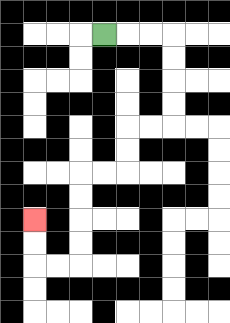{'start': '[4, 1]', 'end': '[1, 9]', 'path_directions': 'R,R,R,D,D,D,D,L,L,D,D,L,L,D,D,D,D,L,L,U,U', 'path_coordinates': '[[4, 1], [5, 1], [6, 1], [7, 1], [7, 2], [7, 3], [7, 4], [7, 5], [6, 5], [5, 5], [5, 6], [5, 7], [4, 7], [3, 7], [3, 8], [3, 9], [3, 10], [3, 11], [2, 11], [1, 11], [1, 10], [1, 9]]'}